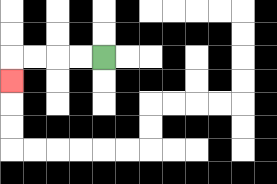{'start': '[4, 2]', 'end': '[0, 3]', 'path_directions': 'L,L,L,L,D', 'path_coordinates': '[[4, 2], [3, 2], [2, 2], [1, 2], [0, 2], [0, 3]]'}